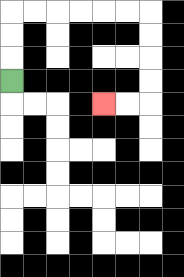{'start': '[0, 3]', 'end': '[4, 4]', 'path_directions': 'U,U,U,R,R,R,R,R,R,D,D,D,D,L,L', 'path_coordinates': '[[0, 3], [0, 2], [0, 1], [0, 0], [1, 0], [2, 0], [3, 0], [4, 0], [5, 0], [6, 0], [6, 1], [6, 2], [6, 3], [6, 4], [5, 4], [4, 4]]'}